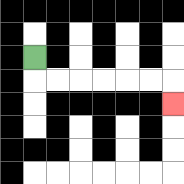{'start': '[1, 2]', 'end': '[7, 4]', 'path_directions': 'D,R,R,R,R,R,R,D', 'path_coordinates': '[[1, 2], [1, 3], [2, 3], [3, 3], [4, 3], [5, 3], [6, 3], [7, 3], [7, 4]]'}